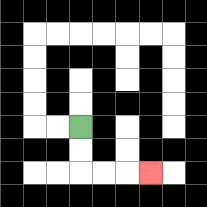{'start': '[3, 5]', 'end': '[6, 7]', 'path_directions': 'D,D,R,R,R', 'path_coordinates': '[[3, 5], [3, 6], [3, 7], [4, 7], [5, 7], [6, 7]]'}